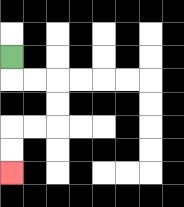{'start': '[0, 2]', 'end': '[0, 7]', 'path_directions': 'D,R,R,D,D,L,L,D,D', 'path_coordinates': '[[0, 2], [0, 3], [1, 3], [2, 3], [2, 4], [2, 5], [1, 5], [0, 5], [0, 6], [0, 7]]'}